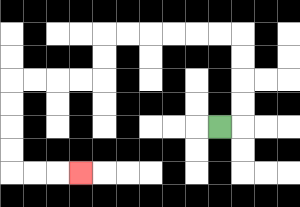{'start': '[9, 5]', 'end': '[3, 7]', 'path_directions': 'R,U,U,U,U,L,L,L,L,L,L,D,D,L,L,L,L,D,D,D,D,R,R,R', 'path_coordinates': '[[9, 5], [10, 5], [10, 4], [10, 3], [10, 2], [10, 1], [9, 1], [8, 1], [7, 1], [6, 1], [5, 1], [4, 1], [4, 2], [4, 3], [3, 3], [2, 3], [1, 3], [0, 3], [0, 4], [0, 5], [0, 6], [0, 7], [1, 7], [2, 7], [3, 7]]'}